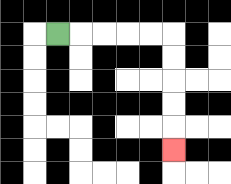{'start': '[2, 1]', 'end': '[7, 6]', 'path_directions': 'R,R,R,R,R,D,D,D,D,D', 'path_coordinates': '[[2, 1], [3, 1], [4, 1], [5, 1], [6, 1], [7, 1], [7, 2], [7, 3], [7, 4], [7, 5], [7, 6]]'}